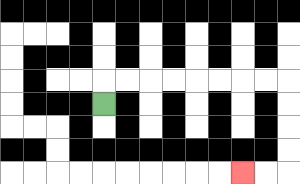{'start': '[4, 4]', 'end': '[10, 7]', 'path_directions': 'U,R,R,R,R,R,R,R,R,D,D,D,D,L,L', 'path_coordinates': '[[4, 4], [4, 3], [5, 3], [6, 3], [7, 3], [8, 3], [9, 3], [10, 3], [11, 3], [12, 3], [12, 4], [12, 5], [12, 6], [12, 7], [11, 7], [10, 7]]'}